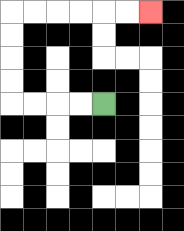{'start': '[4, 4]', 'end': '[6, 0]', 'path_directions': 'L,L,L,L,U,U,U,U,R,R,R,R,R,R', 'path_coordinates': '[[4, 4], [3, 4], [2, 4], [1, 4], [0, 4], [0, 3], [0, 2], [0, 1], [0, 0], [1, 0], [2, 0], [3, 0], [4, 0], [5, 0], [6, 0]]'}